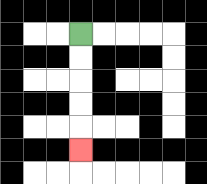{'start': '[3, 1]', 'end': '[3, 6]', 'path_directions': 'D,D,D,D,D', 'path_coordinates': '[[3, 1], [3, 2], [3, 3], [3, 4], [3, 5], [3, 6]]'}